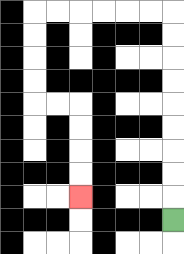{'start': '[7, 9]', 'end': '[3, 8]', 'path_directions': 'U,U,U,U,U,U,U,U,U,L,L,L,L,L,L,D,D,D,D,R,R,D,D,D,D', 'path_coordinates': '[[7, 9], [7, 8], [7, 7], [7, 6], [7, 5], [7, 4], [7, 3], [7, 2], [7, 1], [7, 0], [6, 0], [5, 0], [4, 0], [3, 0], [2, 0], [1, 0], [1, 1], [1, 2], [1, 3], [1, 4], [2, 4], [3, 4], [3, 5], [3, 6], [3, 7], [3, 8]]'}